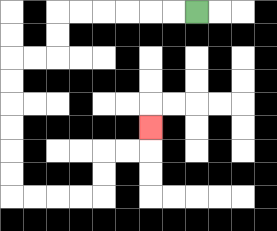{'start': '[8, 0]', 'end': '[6, 5]', 'path_directions': 'L,L,L,L,L,L,D,D,L,L,D,D,D,D,D,D,R,R,R,R,U,U,R,R,U', 'path_coordinates': '[[8, 0], [7, 0], [6, 0], [5, 0], [4, 0], [3, 0], [2, 0], [2, 1], [2, 2], [1, 2], [0, 2], [0, 3], [0, 4], [0, 5], [0, 6], [0, 7], [0, 8], [1, 8], [2, 8], [3, 8], [4, 8], [4, 7], [4, 6], [5, 6], [6, 6], [6, 5]]'}